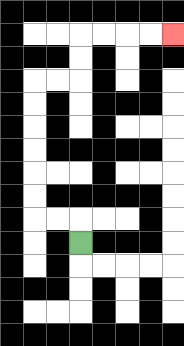{'start': '[3, 10]', 'end': '[7, 1]', 'path_directions': 'U,L,L,U,U,U,U,U,U,R,R,U,U,R,R,R,R', 'path_coordinates': '[[3, 10], [3, 9], [2, 9], [1, 9], [1, 8], [1, 7], [1, 6], [1, 5], [1, 4], [1, 3], [2, 3], [3, 3], [3, 2], [3, 1], [4, 1], [5, 1], [6, 1], [7, 1]]'}